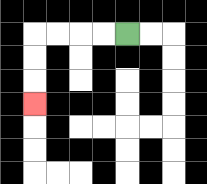{'start': '[5, 1]', 'end': '[1, 4]', 'path_directions': 'L,L,L,L,D,D,D', 'path_coordinates': '[[5, 1], [4, 1], [3, 1], [2, 1], [1, 1], [1, 2], [1, 3], [1, 4]]'}